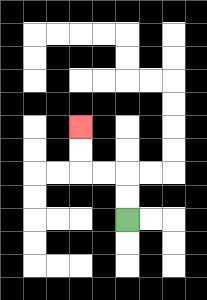{'start': '[5, 9]', 'end': '[3, 5]', 'path_directions': 'U,U,L,L,U,U', 'path_coordinates': '[[5, 9], [5, 8], [5, 7], [4, 7], [3, 7], [3, 6], [3, 5]]'}